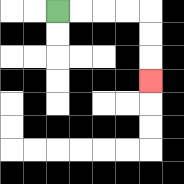{'start': '[2, 0]', 'end': '[6, 3]', 'path_directions': 'R,R,R,R,D,D,D', 'path_coordinates': '[[2, 0], [3, 0], [4, 0], [5, 0], [6, 0], [6, 1], [6, 2], [6, 3]]'}